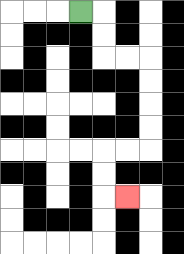{'start': '[3, 0]', 'end': '[5, 8]', 'path_directions': 'R,D,D,R,R,D,D,D,D,L,L,D,D,R', 'path_coordinates': '[[3, 0], [4, 0], [4, 1], [4, 2], [5, 2], [6, 2], [6, 3], [6, 4], [6, 5], [6, 6], [5, 6], [4, 6], [4, 7], [4, 8], [5, 8]]'}